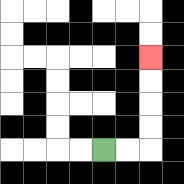{'start': '[4, 6]', 'end': '[6, 2]', 'path_directions': 'R,R,U,U,U,U', 'path_coordinates': '[[4, 6], [5, 6], [6, 6], [6, 5], [6, 4], [6, 3], [6, 2]]'}